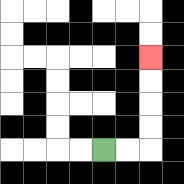{'start': '[4, 6]', 'end': '[6, 2]', 'path_directions': 'R,R,U,U,U,U', 'path_coordinates': '[[4, 6], [5, 6], [6, 6], [6, 5], [6, 4], [6, 3], [6, 2]]'}